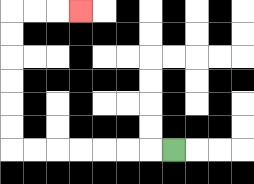{'start': '[7, 6]', 'end': '[3, 0]', 'path_directions': 'L,L,L,L,L,L,L,U,U,U,U,U,U,R,R,R', 'path_coordinates': '[[7, 6], [6, 6], [5, 6], [4, 6], [3, 6], [2, 6], [1, 6], [0, 6], [0, 5], [0, 4], [0, 3], [0, 2], [0, 1], [0, 0], [1, 0], [2, 0], [3, 0]]'}